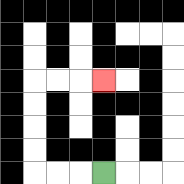{'start': '[4, 7]', 'end': '[4, 3]', 'path_directions': 'L,L,L,U,U,U,U,R,R,R', 'path_coordinates': '[[4, 7], [3, 7], [2, 7], [1, 7], [1, 6], [1, 5], [1, 4], [1, 3], [2, 3], [3, 3], [4, 3]]'}